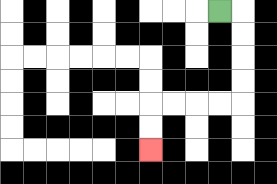{'start': '[9, 0]', 'end': '[6, 6]', 'path_directions': 'R,D,D,D,D,L,L,L,L,D,D', 'path_coordinates': '[[9, 0], [10, 0], [10, 1], [10, 2], [10, 3], [10, 4], [9, 4], [8, 4], [7, 4], [6, 4], [6, 5], [6, 6]]'}